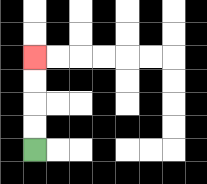{'start': '[1, 6]', 'end': '[1, 2]', 'path_directions': 'U,U,U,U', 'path_coordinates': '[[1, 6], [1, 5], [1, 4], [1, 3], [1, 2]]'}